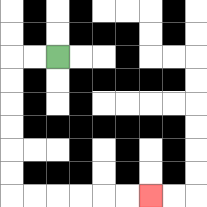{'start': '[2, 2]', 'end': '[6, 8]', 'path_directions': 'L,L,D,D,D,D,D,D,R,R,R,R,R,R', 'path_coordinates': '[[2, 2], [1, 2], [0, 2], [0, 3], [0, 4], [0, 5], [0, 6], [0, 7], [0, 8], [1, 8], [2, 8], [3, 8], [4, 8], [5, 8], [6, 8]]'}